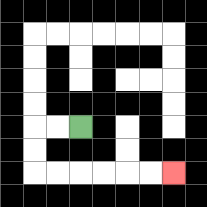{'start': '[3, 5]', 'end': '[7, 7]', 'path_directions': 'L,L,D,D,R,R,R,R,R,R', 'path_coordinates': '[[3, 5], [2, 5], [1, 5], [1, 6], [1, 7], [2, 7], [3, 7], [4, 7], [5, 7], [6, 7], [7, 7]]'}